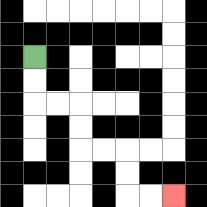{'start': '[1, 2]', 'end': '[7, 8]', 'path_directions': 'D,D,R,R,D,D,R,R,D,D,R,R', 'path_coordinates': '[[1, 2], [1, 3], [1, 4], [2, 4], [3, 4], [3, 5], [3, 6], [4, 6], [5, 6], [5, 7], [5, 8], [6, 8], [7, 8]]'}